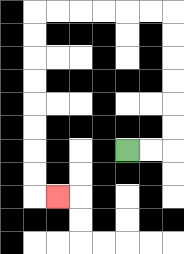{'start': '[5, 6]', 'end': '[2, 8]', 'path_directions': 'R,R,U,U,U,U,U,U,L,L,L,L,L,L,D,D,D,D,D,D,D,D,R', 'path_coordinates': '[[5, 6], [6, 6], [7, 6], [7, 5], [7, 4], [7, 3], [7, 2], [7, 1], [7, 0], [6, 0], [5, 0], [4, 0], [3, 0], [2, 0], [1, 0], [1, 1], [1, 2], [1, 3], [1, 4], [1, 5], [1, 6], [1, 7], [1, 8], [2, 8]]'}